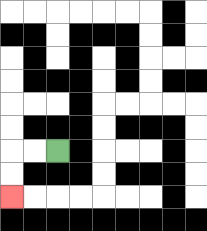{'start': '[2, 6]', 'end': '[0, 8]', 'path_directions': 'L,L,D,D', 'path_coordinates': '[[2, 6], [1, 6], [0, 6], [0, 7], [0, 8]]'}